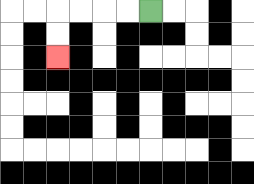{'start': '[6, 0]', 'end': '[2, 2]', 'path_directions': 'L,L,L,L,D,D', 'path_coordinates': '[[6, 0], [5, 0], [4, 0], [3, 0], [2, 0], [2, 1], [2, 2]]'}